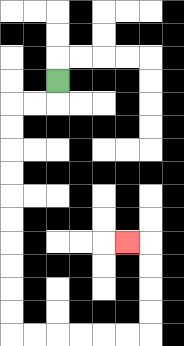{'start': '[2, 3]', 'end': '[5, 10]', 'path_directions': 'D,L,L,D,D,D,D,D,D,D,D,D,D,R,R,R,R,R,R,U,U,U,U,L', 'path_coordinates': '[[2, 3], [2, 4], [1, 4], [0, 4], [0, 5], [0, 6], [0, 7], [0, 8], [0, 9], [0, 10], [0, 11], [0, 12], [0, 13], [0, 14], [1, 14], [2, 14], [3, 14], [4, 14], [5, 14], [6, 14], [6, 13], [6, 12], [6, 11], [6, 10], [5, 10]]'}